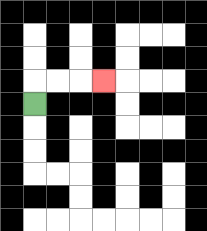{'start': '[1, 4]', 'end': '[4, 3]', 'path_directions': 'U,R,R,R', 'path_coordinates': '[[1, 4], [1, 3], [2, 3], [3, 3], [4, 3]]'}